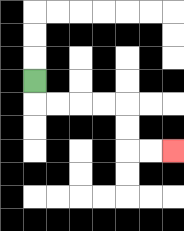{'start': '[1, 3]', 'end': '[7, 6]', 'path_directions': 'D,R,R,R,R,D,D,R,R', 'path_coordinates': '[[1, 3], [1, 4], [2, 4], [3, 4], [4, 4], [5, 4], [5, 5], [5, 6], [6, 6], [7, 6]]'}